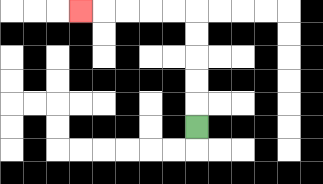{'start': '[8, 5]', 'end': '[3, 0]', 'path_directions': 'U,U,U,U,U,L,L,L,L,L', 'path_coordinates': '[[8, 5], [8, 4], [8, 3], [8, 2], [8, 1], [8, 0], [7, 0], [6, 0], [5, 0], [4, 0], [3, 0]]'}